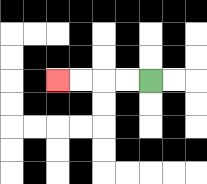{'start': '[6, 3]', 'end': '[2, 3]', 'path_directions': 'L,L,L,L', 'path_coordinates': '[[6, 3], [5, 3], [4, 3], [3, 3], [2, 3]]'}